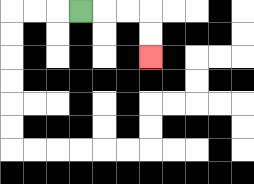{'start': '[3, 0]', 'end': '[6, 2]', 'path_directions': 'R,R,R,D,D', 'path_coordinates': '[[3, 0], [4, 0], [5, 0], [6, 0], [6, 1], [6, 2]]'}